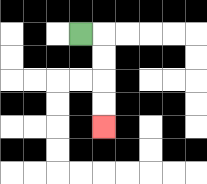{'start': '[3, 1]', 'end': '[4, 5]', 'path_directions': 'R,D,D,D,D', 'path_coordinates': '[[3, 1], [4, 1], [4, 2], [4, 3], [4, 4], [4, 5]]'}